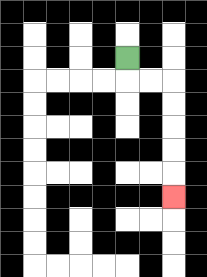{'start': '[5, 2]', 'end': '[7, 8]', 'path_directions': 'D,R,R,D,D,D,D,D', 'path_coordinates': '[[5, 2], [5, 3], [6, 3], [7, 3], [7, 4], [7, 5], [7, 6], [7, 7], [7, 8]]'}